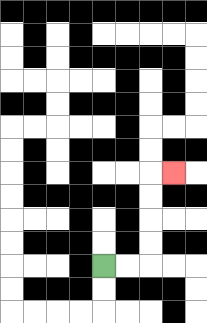{'start': '[4, 11]', 'end': '[7, 7]', 'path_directions': 'R,R,U,U,U,U,R', 'path_coordinates': '[[4, 11], [5, 11], [6, 11], [6, 10], [6, 9], [6, 8], [6, 7], [7, 7]]'}